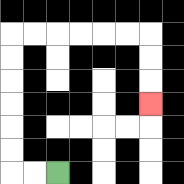{'start': '[2, 7]', 'end': '[6, 4]', 'path_directions': 'L,L,U,U,U,U,U,U,R,R,R,R,R,R,D,D,D', 'path_coordinates': '[[2, 7], [1, 7], [0, 7], [0, 6], [0, 5], [0, 4], [0, 3], [0, 2], [0, 1], [1, 1], [2, 1], [3, 1], [4, 1], [5, 1], [6, 1], [6, 2], [6, 3], [6, 4]]'}